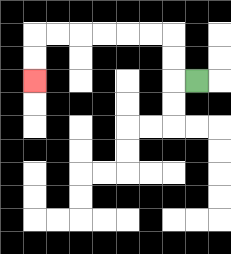{'start': '[8, 3]', 'end': '[1, 3]', 'path_directions': 'L,U,U,L,L,L,L,L,L,D,D', 'path_coordinates': '[[8, 3], [7, 3], [7, 2], [7, 1], [6, 1], [5, 1], [4, 1], [3, 1], [2, 1], [1, 1], [1, 2], [1, 3]]'}